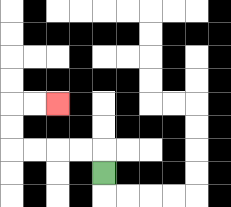{'start': '[4, 7]', 'end': '[2, 4]', 'path_directions': 'U,L,L,L,L,U,U,R,R', 'path_coordinates': '[[4, 7], [4, 6], [3, 6], [2, 6], [1, 6], [0, 6], [0, 5], [0, 4], [1, 4], [2, 4]]'}